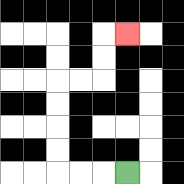{'start': '[5, 7]', 'end': '[5, 1]', 'path_directions': 'L,L,L,U,U,U,U,R,R,U,U,R', 'path_coordinates': '[[5, 7], [4, 7], [3, 7], [2, 7], [2, 6], [2, 5], [2, 4], [2, 3], [3, 3], [4, 3], [4, 2], [4, 1], [5, 1]]'}